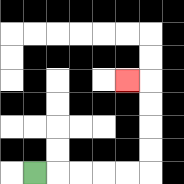{'start': '[1, 7]', 'end': '[5, 3]', 'path_directions': 'R,R,R,R,R,U,U,U,U,L', 'path_coordinates': '[[1, 7], [2, 7], [3, 7], [4, 7], [5, 7], [6, 7], [6, 6], [6, 5], [6, 4], [6, 3], [5, 3]]'}